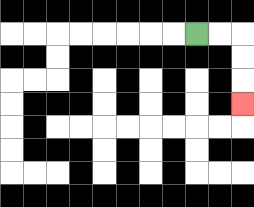{'start': '[8, 1]', 'end': '[10, 4]', 'path_directions': 'R,R,D,D,D', 'path_coordinates': '[[8, 1], [9, 1], [10, 1], [10, 2], [10, 3], [10, 4]]'}